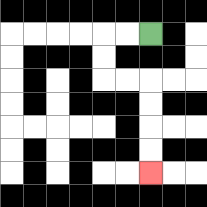{'start': '[6, 1]', 'end': '[6, 7]', 'path_directions': 'L,L,D,D,R,R,D,D,D,D', 'path_coordinates': '[[6, 1], [5, 1], [4, 1], [4, 2], [4, 3], [5, 3], [6, 3], [6, 4], [6, 5], [6, 6], [6, 7]]'}